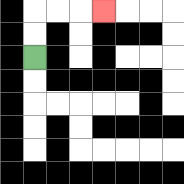{'start': '[1, 2]', 'end': '[4, 0]', 'path_directions': 'U,U,R,R,R', 'path_coordinates': '[[1, 2], [1, 1], [1, 0], [2, 0], [3, 0], [4, 0]]'}